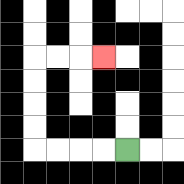{'start': '[5, 6]', 'end': '[4, 2]', 'path_directions': 'L,L,L,L,U,U,U,U,R,R,R', 'path_coordinates': '[[5, 6], [4, 6], [3, 6], [2, 6], [1, 6], [1, 5], [1, 4], [1, 3], [1, 2], [2, 2], [3, 2], [4, 2]]'}